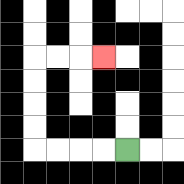{'start': '[5, 6]', 'end': '[4, 2]', 'path_directions': 'L,L,L,L,U,U,U,U,R,R,R', 'path_coordinates': '[[5, 6], [4, 6], [3, 6], [2, 6], [1, 6], [1, 5], [1, 4], [1, 3], [1, 2], [2, 2], [3, 2], [4, 2]]'}